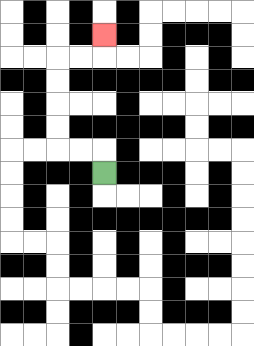{'start': '[4, 7]', 'end': '[4, 1]', 'path_directions': 'U,L,L,U,U,U,U,R,R,U', 'path_coordinates': '[[4, 7], [4, 6], [3, 6], [2, 6], [2, 5], [2, 4], [2, 3], [2, 2], [3, 2], [4, 2], [4, 1]]'}